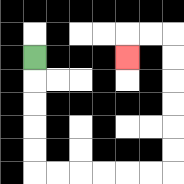{'start': '[1, 2]', 'end': '[5, 2]', 'path_directions': 'D,D,D,D,D,R,R,R,R,R,R,U,U,U,U,U,U,L,L,D', 'path_coordinates': '[[1, 2], [1, 3], [1, 4], [1, 5], [1, 6], [1, 7], [2, 7], [3, 7], [4, 7], [5, 7], [6, 7], [7, 7], [7, 6], [7, 5], [7, 4], [7, 3], [7, 2], [7, 1], [6, 1], [5, 1], [5, 2]]'}